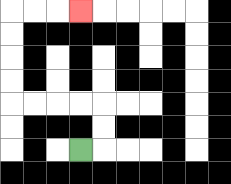{'start': '[3, 6]', 'end': '[3, 0]', 'path_directions': 'R,U,U,L,L,L,L,U,U,U,U,R,R,R', 'path_coordinates': '[[3, 6], [4, 6], [4, 5], [4, 4], [3, 4], [2, 4], [1, 4], [0, 4], [0, 3], [0, 2], [0, 1], [0, 0], [1, 0], [2, 0], [3, 0]]'}